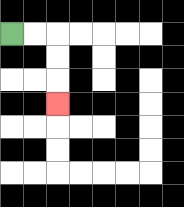{'start': '[0, 1]', 'end': '[2, 4]', 'path_directions': 'R,R,D,D,D', 'path_coordinates': '[[0, 1], [1, 1], [2, 1], [2, 2], [2, 3], [2, 4]]'}